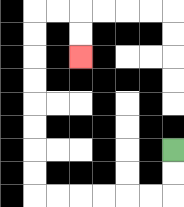{'start': '[7, 6]', 'end': '[3, 2]', 'path_directions': 'D,D,L,L,L,L,L,L,U,U,U,U,U,U,U,U,R,R,D,D', 'path_coordinates': '[[7, 6], [7, 7], [7, 8], [6, 8], [5, 8], [4, 8], [3, 8], [2, 8], [1, 8], [1, 7], [1, 6], [1, 5], [1, 4], [1, 3], [1, 2], [1, 1], [1, 0], [2, 0], [3, 0], [3, 1], [3, 2]]'}